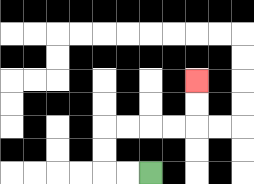{'start': '[6, 7]', 'end': '[8, 3]', 'path_directions': 'L,L,U,U,R,R,R,R,U,U', 'path_coordinates': '[[6, 7], [5, 7], [4, 7], [4, 6], [4, 5], [5, 5], [6, 5], [7, 5], [8, 5], [8, 4], [8, 3]]'}